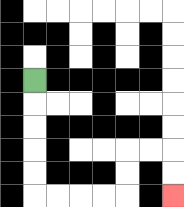{'start': '[1, 3]', 'end': '[7, 8]', 'path_directions': 'D,D,D,D,D,R,R,R,R,U,U,R,R,D,D', 'path_coordinates': '[[1, 3], [1, 4], [1, 5], [1, 6], [1, 7], [1, 8], [2, 8], [3, 8], [4, 8], [5, 8], [5, 7], [5, 6], [6, 6], [7, 6], [7, 7], [7, 8]]'}